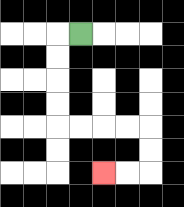{'start': '[3, 1]', 'end': '[4, 7]', 'path_directions': 'L,D,D,D,D,R,R,R,R,D,D,L,L', 'path_coordinates': '[[3, 1], [2, 1], [2, 2], [2, 3], [2, 4], [2, 5], [3, 5], [4, 5], [5, 5], [6, 5], [6, 6], [6, 7], [5, 7], [4, 7]]'}